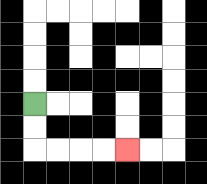{'start': '[1, 4]', 'end': '[5, 6]', 'path_directions': 'D,D,R,R,R,R', 'path_coordinates': '[[1, 4], [1, 5], [1, 6], [2, 6], [3, 6], [4, 6], [5, 6]]'}